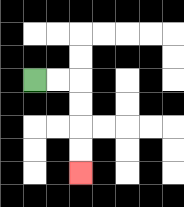{'start': '[1, 3]', 'end': '[3, 7]', 'path_directions': 'R,R,D,D,D,D', 'path_coordinates': '[[1, 3], [2, 3], [3, 3], [3, 4], [3, 5], [3, 6], [3, 7]]'}